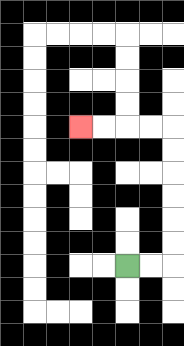{'start': '[5, 11]', 'end': '[3, 5]', 'path_directions': 'R,R,U,U,U,U,U,U,L,L,L,L', 'path_coordinates': '[[5, 11], [6, 11], [7, 11], [7, 10], [7, 9], [7, 8], [7, 7], [7, 6], [7, 5], [6, 5], [5, 5], [4, 5], [3, 5]]'}